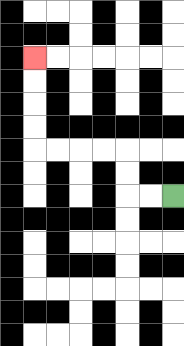{'start': '[7, 8]', 'end': '[1, 2]', 'path_directions': 'L,L,U,U,L,L,L,L,U,U,U,U', 'path_coordinates': '[[7, 8], [6, 8], [5, 8], [5, 7], [5, 6], [4, 6], [3, 6], [2, 6], [1, 6], [1, 5], [1, 4], [1, 3], [1, 2]]'}